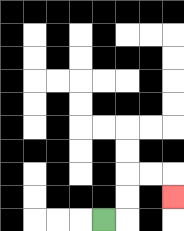{'start': '[4, 9]', 'end': '[7, 8]', 'path_directions': 'R,U,U,R,R,D', 'path_coordinates': '[[4, 9], [5, 9], [5, 8], [5, 7], [6, 7], [7, 7], [7, 8]]'}